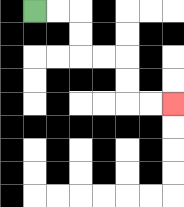{'start': '[1, 0]', 'end': '[7, 4]', 'path_directions': 'R,R,D,D,R,R,D,D,R,R', 'path_coordinates': '[[1, 0], [2, 0], [3, 0], [3, 1], [3, 2], [4, 2], [5, 2], [5, 3], [5, 4], [6, 4], [7, 4]]'}